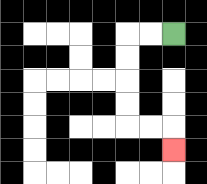{'start': '[7, 1]', 'end': '[7, 6]', 'path_directions': 'L,L,D,D,D,D,R,R,D', 'path_coordinates': '[[7, 1], [6, 1], [5, 1], [5, 2], [5, 3], [5, 4], [5, 5], [6, 5], [7, 5], [7, 6]]'}